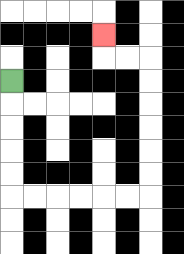{'start': '[0, 3]', 'end': '[4, 1]', 'path_directions': 'D,D,D,D,D,R,R,R,R,R,R,U,U,U,U,U,U,L,L,U', 'path_coordinates': '[[0, 3], [0, 4], [0, 5], [0, 6], [0, 7], [0, 8], [1, 8], [2, 8], [3, 8], [4, 8], [5, 8], [6, 8], [6, 7], [6, 6], [6, 5], [6, 4], [6, 3], [6, 2], [5, 2], [4, 2], [4, 1]]'}